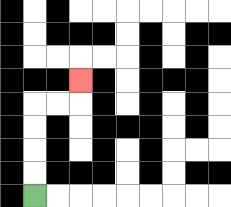{'start': '[1, 8]', 'end': '[3, 3]', 'path_directions': 'U,U,U,U,R,R,U', 'path_coordinates': '[[1, 8], [1, 7], [1, 6], [1, 5], [1, 4], [2, 4], [3, 4], [3, 3]]'}